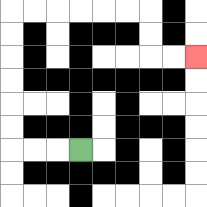{'start': '[3, 6]', 'end': '[8, 2]', 'path_directions': 'L,L,L,U,U,U,U,U,U,R,R,R,R,R,R,D,D,R,R', 'path_coordinates': '[[3, 6], [2, 6], [1, 6], [0, 6], [0, 5], [0, 4], [0, 3], [0, 2], [0, 1], [0, 0], [1, 0], [2, 0], [3, 0], [4, 0], [5, 0], [6, 0], [6, 1], [6, 2], [7, 2], [8, 2]]'}